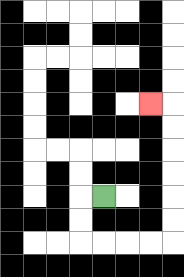{'start': '[4, 8]', 'end': '[6, 4]', 'path_directions': 'L,D,D,R,R,R,R,U,U,U,U,U,U,L', 'path_coordinates': '[[4, 8], [3, 8], [3, 9], [3, 10], [4, 10], [5, 10], [6, 10], [7, 10], [7, 9], [7, 8], [7, 7], [7, 6], [7, 5], [7, 4], [6, 4]]'}